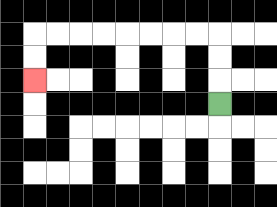{'start': '[9, 4]', 'end': '[1, 3]', 'path_directions': 'U,U,U,L,L,L,L,L,L,L,L,D,D', 'path_coordinates': '[[9, 4], [9, 3], [9, 2], [9, 1], [8, 1], [7, 1], [6, 1], [5, 1], [4, 1], [3, 1], [2, 1], [1, 1], [1, 2], [1, 3]]'}